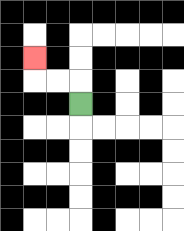{'start': '[3, 4]', 'end': '[1, 2]', 'path_directions': 'U,L,L,U', 'path_coordinates': '[[3, 4], [3, 3], [2, 3], [1, 3], [1, 2]]'}